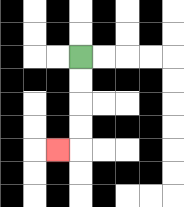{'start': '[3, 2]', 'end': '[2, 6]', 'path_directions': 'D,D,D,D,L', 'path_coordinates': '[[3, 2], [3, 3], [3, 4], [3, 5], [3, 6], [2, 6]]'}